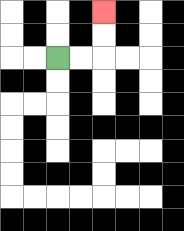{'start': '[2, 2]', 'end': '[4, 0]', 'path_directions': 'R,R,U,U', 'path_coordinates': '[[2, 2], [3, 2], [4, 2], [4, 1], [4, 0]]'}